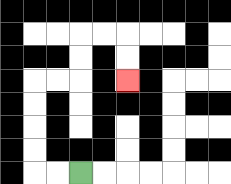{'start': '[3, 7]', 'end': '[5, 3]', 'path_directions': 'L,L,U,U,U,U,R,R,U,U,R,R,D,D', 'path_coordinates': '[[3, 7], [2, 7], [1, 7], [1, 6], [1, 5], [1, 4], [1, 3], [2, 3], [3, 3], [3, 2], [3, 1], [4, 1], [5, 1], [5, 2], [5, 3]]'}